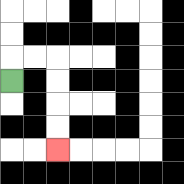{'start': '[0, 3]', 'end': '[2, 6]', 'path_directions': 'U,R,R,D,D,D,D', 'path_coordinates': '[[0, 3], [0, 2], [1, 2], [2, 2], [2, 3], [2, 4], [2, 5], [2, 6]]'}